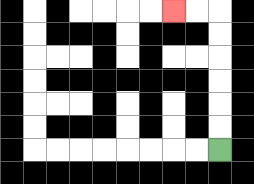{'start': '[9, 6]', 'end': '[7, 0]', 'path_directions': 'U,U,U,U,U,U,L,L', 'path_coordinates': '[[9, 6], [9, 5], [9, 4], [9, 3], [9, 2], [9, 1], [9, 0], [8, 0], [7, 0]]'}